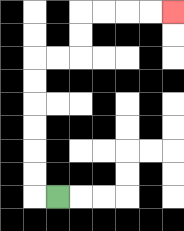{'start': '[2, 8]', 'end': '[7, 0]', 'path_directions': 'L,U,U,U,U,U,U,R,R,U,U,R,R,R,R', 'path_coordinates': '[[2, 8], [1, 8], [1, 7], [1, 6], [1, 5], [1, 4], [1, 3], [1, 2], [2, 2], [3, 2], [3, 1], [3, 0], [4, 0], [5, 0], [6, 0], [7, 0]]'}